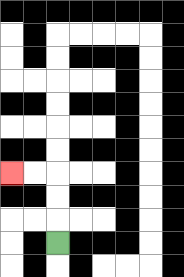{'start': '[2, 10]', 'end': '[0, 7]', 'path_directions': 'U,U,U,L,L', 'path_coordinates': '[[2, 10], [2, 9], [2, 8], [2, 7], [1, 7], [0, 7]]'}